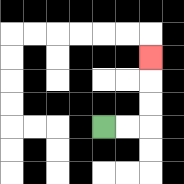{'start': '[4, 5]', 'end': '[6, 2]', 'path_directions': 'R,R,U,U,U', 'path_coordinates': '[[4, 5], [5, 5], [6, 5], [6, 4], [6, 3], [6, 2]]'}